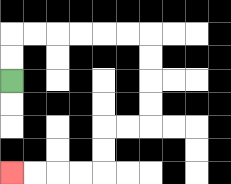{'start': '[0, 3]', 'end': '[0, 7]', 'path_directions': 'U,U,R,R,R,R,R,R,D,D,D,D,L,L,D,D,L,L,L,L', 'path_coordinates': '[[0, 3], [0, 2], [0, 1], [1, 1], [2, 1], [3, 1], [4, 1], [5, 1], [6, 1], [6, 2], [6, 3], [6, 4], [6, 5], [5, 5], [4, 5], [4, 6], [4, 7], [3, 7], [2, 7], [1, 7], [0, 7]]'}